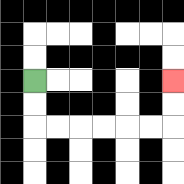{'start': '[1, 3]', 'end': '[7, 3]', 'path_directions': 'D,D,R,R,R,R,R,R,U,U', 'path_coordinates': '[[1, 3], [1, 4], [1, 5], [2, 5], [3, 5], [4, 5], [5, 5], [6, 5], [7, 5], [7, 4], [7, 3]]'}